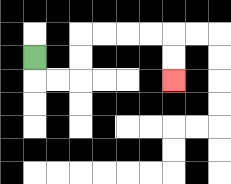{'start': '[1, 2]', 'end': '[7, 3]', 'path_directions': 'D,R,R,U,U,R,R,R,R,D,D', 'path_coordinates': '[[1, 2], [1, 3], [2, 3], [3, 3], [3, 2], [3, 1], [4, 1], [5, 1], [6, 1], [7, 1], [7, 2], [7, 3]]'}